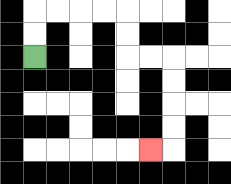{'start': '[1, 2]', 'end': '[6, 6]', 'path_directions': 'U,U,R,R,R,R,D,D,R,R,D,D,D,D,L', 'path_coordinates': '[[1, 2], [1, 1], [1, 0], [2, 0], [3, 0], [4, 0], [5, 0], [5, 1], [5, 2], [6, 2], [7, 2], [7, 3], [7, 4], [7, 5], [7, 6], [6, 6]]'}